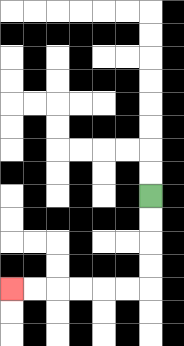{'start': '[6, 8]', 'end': '[0, 12]', 'path_directions': 'D,D,D,D,L,L,L,L,L,L', 'path_coordinates': '[[6, 8], [6, 9], [6, 10], [6, 11], [6, 12], [5, 12], [4, 12], [3, 12], [2, 12], [1, 12], [0, 12]]'}